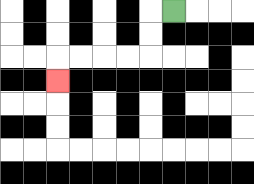{'start': '[7, 0]', 'end': '[2, 3]', 'path_directions': 'L,D,D,L,L,L,L,D', 'path_coordinates': '[[7, 0], [6, 0], [6, 1], [6, 2], [5, 2], [4, 2], [3, 2], [2, 2], [2, 3]]'}